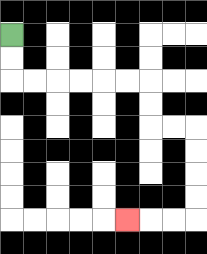{'start': '[0, 1]', 'end': '[5, 9]', 'path_directions': 'D,D,R,R,R,R,R,R,D,D,R,R,D,D,D,D,L,L,L', 'path_coordinates': '[[0, 1], [0, 2], [0, 3], [1, 3], [2, 3], [3, 3], [4, 3], [5, 3], [6, 3], [6, 4], [6, 5], [7, 5], [8, 5], [8, 6], [8, 7], [8, 8], [8, 9], [7, 9], [6, 9], [5, 9]]'}